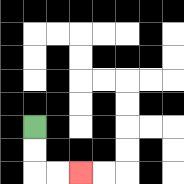{'start': '[1, 5]', 'end': '[3, 7]', 'path_directions': 'D,D,R,R', 'path_coordinates': '[[1, 5], [1, 6], [1, 7], [2, 7], [3, 7]]'}